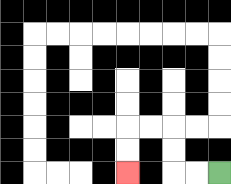{'start': '[9, 7]', 'end': '[5, 7]', 'path_directions': 'L,L,U,U,L,L,D,D', 'path_coordinates': '[[9, 7], [8, 7], [7, 7], [7, 6], [7, 5], [6, 5], [5, 5], [5, 6], [5, 7]]'}